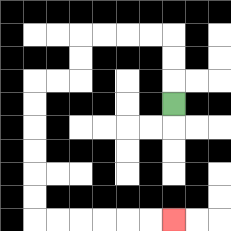{'start': '[7, 4]', 'end': '[7, 9]', 'path_directions': 'U,U,U,L,L,L,L,D,D,L,L,D,D,D,D,D,D,R,R,R,R,R,R', 'path_coordinates': '[[7, 4], [7, 3], [7, 2], [7, 1], [6, 1], [5, 1], [4, 1], [3, 1], [3, 2], [3, 3], [2, 3], [1, 3], [1, 4], [1, 5], [1, 6], [1, 7], [1, 8], [1, 9], [2, 9], [3, 9], [4, 9], [5, 9], [6, 9], [7, 9]]'}